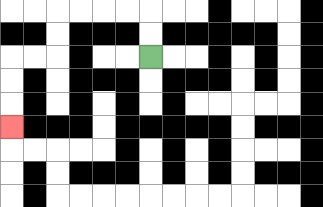{'start': '[6, 2]', 'end': '[0, 5]', 'path_directions': 'U,U,L,L,L,L,D,D,L,L,D,D,D', 'path_coordinates': '[[6, 2], [6, 1], [6, 0], [5, 0], [4, 0], [3, 0], [2, 0], [2, 1], [2, 2], [1, 2], [0, 2], [0, 3], [0, 4], [0, 5]]'}